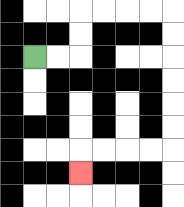{'start': '[1, 2]', 'end': '[3, 7]', 'path_directions': 'R,R,U,U,R,R,R,R,D,D,D,D,D,D,L,L,L,L,D', 'path_coordinates': '[[1, 2], [2, 2], [3, 2], [3, 1], [3, 0], [4, 0], [5, 0], [6, 0], [7, 0], [7, 1], [7, 2], [7, 3], [7, 4], [7, 5], [7, 6], [6, 6], [5, 6], [4, 6], [3, 6], [3, 7]]'}